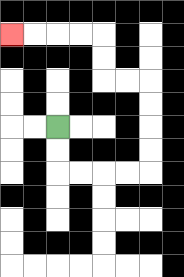{'start': '[2, 5]', 'end': '[0, 1]', 'path_directions': 'D,D,R,R,R,R,U,U,U,U,L,L,U,U,L,L,L,L', 'path_coordinates': '[[2, 5], [2, 6], [2, 7], [3, 7], [4, 7], [5, 7], [6, 7], [6, 6], [6, 5], [6, 4], [6, 3], [5, 3], [4, 3], [4, 2], [4, 1], [3, 1], [2, 1], [1, 1], [0, 1]]'}